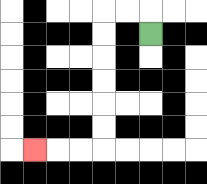{'start': '[6, 1]', 'end': '[1, 6]', 'path_directions': 'U,L,L,D,D,D,D,D,D,L,L,L', 'path_coordinates': '[[6, 1], [6, 0], [5, 0], [4, 0], [4, 1], [4, 2], [4, 3], [4, 4], [4, 5], [4, 6], [3, 6], [2, 6], [1, 6]]'}